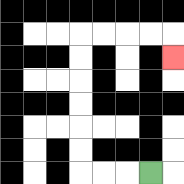{'start': '[6, 7]', 'end': '[7, 2]', 'path_directions': 'L,L,L,U,U,U,U,U,U,R,R,R,R,D', 'path_coordinates': '[[6, 7], [5, 7], [4, 7], [3, 7], [3, 6], [3, 5], [3, 4], [3, 3], [3, 2], [3, 1], [4, 1], [5, 1], [6, 1], [7, 1], [7, 2]]'}